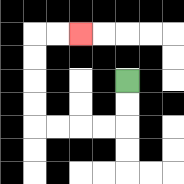{'start': '[5, 3]', 'end': '[3, 1]', 'path_directions': 'D,D,L,L,L,L,U,U,U,U,R,R', 'path_coordinates': '[[5, 3], [5, 4], [5, 5], [4, 5], [3, 5], [2, 5], [1, 5], [1, 4], [1, 3], [1, 2], [1, 1], [2, 1], [3, 1]]'}